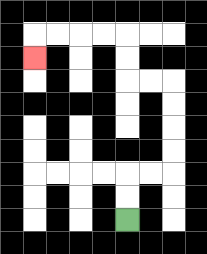{'start': '[5, 9]', 'end': '[1, 2]', 'path_directions': 'U,U,R,R,U,U,U,U,L,L,U,U,L,L,L,L,D', 'path_coordinates': '[[5, 9], [5, 8], [5, 7], [6, 7], [7, 7], [7, 6], [7, 5], [7, 4], [7, 3], [6, 3], [5, 3], [5, 2], [5, 1], [4, 1], [3, 1], [2, 1], [1, 1], [1, 2]]'}